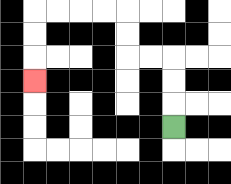{'start': '[7, 5]', 'end': '[1, 3]', 'path_directions': 'U,U,U,L,L,U,U,L,L,L,L,D,D,D', 'path_coordinates': '[[7, 5], [7, 4], [7, 3], [7, 2], [6, 2], [5, 2], [5, 1], [5, 0], [4, 0], [3, 0], [2, 0], [1, 0], [1, 1], [1, 2], [1, 3]]'}